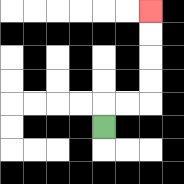{'start': '[4, 5]', 'end': '[6, 0]', 'path_directions': 'U,R,R,U,U,U,U', 'path_coordinates': '[[4, 5], [4, 4], [5, 4], [6, 4], [6, 3], [6, 2], [6, 1], [6, 0]]'}